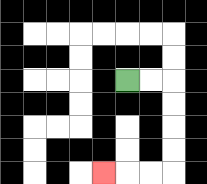{'start': '[5, 3]', 'end': '[4, 7]', 'path_directions': 'R,R,D,D,D,D,L,L,L', 'path_coordinates': '[[5, 3], [6, 3], [7, 3], [7, 4], [7, 5], [7, 6], [7, 7], [6, 7], [5, 7], [4, 7]]'}